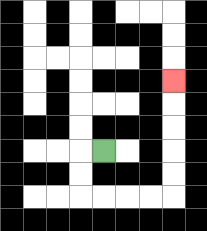{'start': '[4, 6]', 'end': '[7, 3]', 'path_directions': 'L,D,D,R,R,R,R,U,U,U,U,U', 'path_coordinates': '[[4, 6], [3, 6], [3, 7], [3, 8], [4, 8], [5, 8], [6, 8], [7, 8], [7, 7], [7, 6], [7, 5], [7, 4], [7, 3]]'}